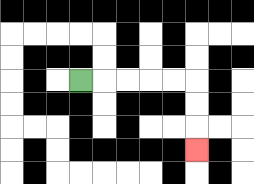{'start': '[3, 3]', 'end': '[8, 6]', 'path_directions': 'R,R,R,R,R,D,D,D', 'path_coordinates': '[[3, 3], [4, 3], [5, 3], [6, 3], [7, 3], [8, 3], [8, 4], [8, 5], [8, 6]]'}